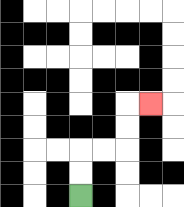{'start': '[3, 8]', 'end': '[6, 4]', 'path_directions': 'U,U,R,R,U,U,R', 'path_coordinates': '[[3, 8], [3, 7], [3, 6], [4, 6], [5, 6], [5, 5], [5, 4], [6, 4]]'}